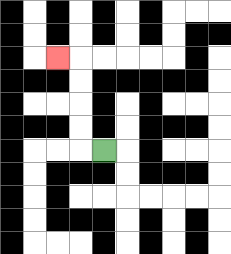{'start': '[4, 6]', 'end': '[2, 2]', 'path_directions': 'L,U,U,U,U,L', 'path_coordinates': '[[4, 6], [3, 6], [3, 5], [3, 4], [3, 3], [3, 2], [2, 2]]'}